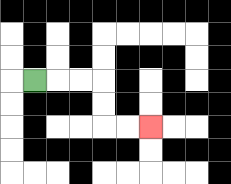{'start': '[1, 3]', 'end': '[6, 5]', 'path_directions': 'R,R,R,D,D,R,R', 'path_coordinates': '[[1, 3], [2, 3], [3, 3], [4, 3], [4, 4], [4, 5], [5, 5], [6, 5]]'}